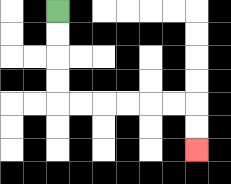{'start': '[2, 0]', 'end': '[8, 6]', 'path_directions': 'D,D,D,D,R,R,R,R,R,R,D,D', 'path_coordinates': '[[2, 0], [2, 1], [2, 2], [2, 3], [2, 4], [3, 4], [4, 4], [5, 4], [6, 4], [7, 4], [8, 4], [8, 5], [8, 6]]'}